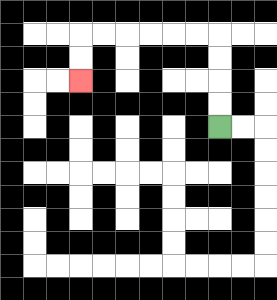{'start': '[9, 5]', 'end': '[3, 3]', 'path_directions': 'U,U,U,U,L,L,L,L,L,L,D,D', 'path_coordinates': '[[9, 5], [9, 4], [9, 3], [9, 2], [9, 1], [8, 1], [7, 1], [6, 1], [5, 1], [4, 1], [3, 1], [3, 2], [3, 3]]'}